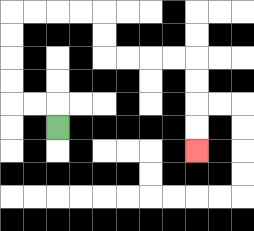{'start': '[2, 5]', 'end': '[8, 6]', 'path_directions': 'U,L,L,U,U,U,U,R,R,R,R,D,D,R,R,R,R,D,D,D,D', 'path_coordinates': '[[2, 5], [2, 4], [1, 4], [0, 4], [0, 3], [0, 2], [0, 1], [0, 0], [1, 0], [2, 0], [3, 0], [4, 0], [4, 1], [4, 2], [5, 2], [6, 2], [7, 2], [8, 2], [8, 3], [8, 4], [8, 5], [8, 6]]'}